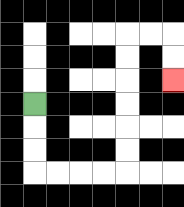{'start': '[1, 4]', 'end': '[7, 3]', 'path_directions': 'D,D,D,R,R,R,R,U,U,U,U,U,U,R,R,D,D', 'path_coordinates': '[[1, 4], [1, 5], [1, 6], [1, 7], [2, 7], [3, 7], [4, 7], [5, 7], [5, 6], [5, 5], [5, 4], [5, 3], [5, 2], [5, 1], [6, 1], [7, 1], [7, 2], [7, 3]]'}